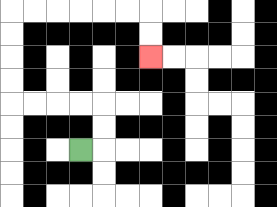{'start': '[3, 6]', 'end': '[6, 2]', 'path_directions': 'R,U,U,L,L,L,L,U,U,U,U,R,R,R,R,R,R,D,D', 'path_coordinates': '[[3, 6], [4, 6], [4, 5], [4, 4], [3, 4], [2, 4], [1, 4], [0, 4], [0, 3], [0, 2], [0, 1], [0, 0], [1, 0], [2, 0], [3, 0], [4, 0], [5, 0], [6, 0], [6, 1], [6, 2]]'}